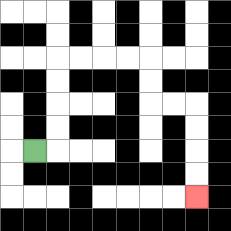{'start': '[1, 6]', 'end': '[8, 8]', 'path_directions': 'R,U,U,U,U,R,R,R,R,D,D,R,R,D,D,D,D', 'path_coordinates': '[[1, 6], [2, 6], [2, 5], [2, 4], [2, 3], [2, 2], [3, 2], [4, 2], [5, 2], [6, 2], [6, 3], [6, 4], [7, 4], [8, 4], [8, 5], [8, 6], [8, 7], [8, 8]]'}